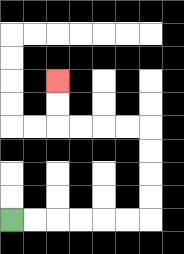{'start': '[0, 9]', 'end': '[2, 3]', 'path_directions': 'R,R,R,R,R,R,U,U,U,U,L,L,L,L,U,U', 'path_coordinates': '[[0, 9], [1, 9], [2, 9], [3, 9], [4, 9], [5, 9], [6, 9], [6, 8], [6, 7], [6, 6], [6, 5], [5, 5], [4, 5], [3, 5], [2, 5], [2, 4], [2, 3]]'}